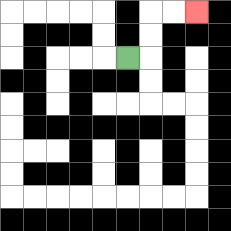{'start': '[5, 2]', 'end': '[8, 0]', 'path_directions': 'R,U,U,R,R', 'path_coordinates': '[[5, 2], [6, 2], [6, 1], [6, 0], [7, 0], [8, 0]]'}